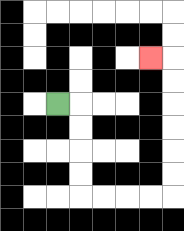{'start': '[2, 4]', 'end': '[6, 2]', 'path_directions': 'R,D,D,D,D,R,R,R,R,U,U,U,U,U,U,L', 'path_coordinates': '[[2, 4], [3, 4], [3, 5], [3, 6], [3, 7], [3, 8], [4, 8], [5, 8], [6, 8], [7, 8], [7, 7], [7, 6], [7, 5], [7, 4], [7, 3], [7, 2], [6, 2]]'}